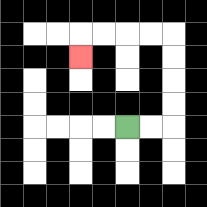{'start': '[5, 5]', 'end': '[3, 2]', 'path_directions': 'R,R,U,U,U,U,L,L,L,L,D', 'path_coordinates': '[[5, 5], [6, 5], [7, 5], [7, 4], [7, 3], [7, 2], [7, 1], [6, 1], [5, 1], [4, 1], [3, 1], [3, 2]]'}